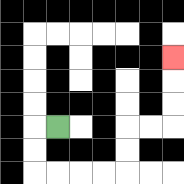{'start': '[2, 5]', 'end': '[7, 2]', 'path_directions': 'L,D,D,R,R,R,R,U,U,R,R,U,U,U', 'path_coordinates': '[[2, 5], [1, 5], [1, 6], [1, 7], [2, 7], [3, 7], [4, 7], [5, 7], [5, 6], [5, 5], [6, 5], [7, 5], [7, 4], [7, 3], [7, 2]]'}